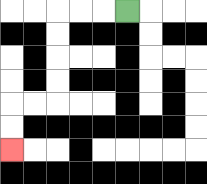{'start': '[5, 0]', 'end': '[0, 6]', 'path_directions': 'L,L,L,D,D,D,D,L,L,D,D', 'path_coordinates': '[[5, 0], [4, 0], [3, 0], [2, 0], [2, 1], [2, 2], [2, 3], [2, 4], [1, 4], [0, 4], [0, 5], [0, 6]]'}